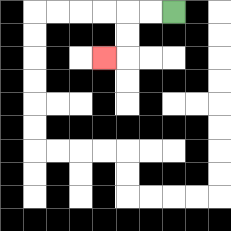{'start': '[7, 0]', 'end': '[4, 2]', 'path_directions': 'L,L,D,D,L', 'path_coordinates': '[[7, 0], [6, 0], [5, 0], [5, 1], [5, 2], [4, 2]]'}